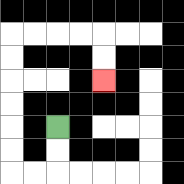{'start': '[2, 5]', 'end': '[4, 3]', 'path_directions': 'D,D,L,L,U,U,U,U,U,U,R,R,R,R,D,D', 'path_coordinates': '[[2, 5], [2, 6], [2, 7], [1, 7], [0, 7], [0, 6], [0, 5], [0, 4], [0, 3], [0, 2], [0, 1], [1, 1], [2, 1], [3, 1], [4, 1], [4, 2], [4, 3]]'}